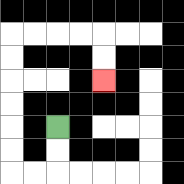{'start': '[2, 5]', 'end': '[4, 3]', 'path_directions': 'D,D,L,L,U,U,U,U,U,U,R,R,R,R,D,D', 'path_coordinates': '[[2, 5], [2, 6], [2, 7], [1, 7], [0, 7], [0, 6], [0, 5], [0, 4], [0, 3], [0, 2], [0, 1], [1, 1], [2, 1], [3, 1], [4, 1], [4, 2], [4, 3]]'}